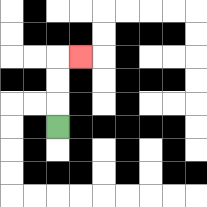{'start': '[2, 5]', 'end': '[3, 2]', 'path_directions': 'U,U,U,R', 'path_coordinates': '[[2, 5], [2, 4], [2, 3], [2, 2], [3, 2]]'}